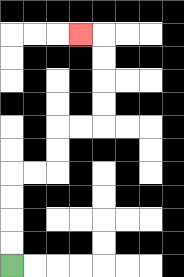{'start': '[0, 11]', 'end': '[3, 1]', 'path_directions': 'U,U,U,U,R,R,U,U,R,R,U,U,U,U,L', 'path_coordinates': '[[0, 11], [0, 10], [0, 9], [0, 8], [0, 7], [1, 7], [2, 7], [2, 6], [2, 5], [3, 5], [4, 5], [4, 4], [4, 3], [4, 2], [4, 1], [3, 1]]'}